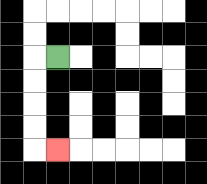{'start': '[2, 2]', 'end': '[2, 6]', 'path_directions': 'L,D,D,D,D,R', 'path_coordinates': '[[2, 2], [1, 2], [1, 3], [1, 4], [1, 5], [1, 6], [2, 6]]'}